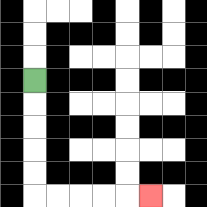{'start': '[1, 3]', 'end': '[6, 8]', 'path_directions': 'D,D,D,D,D,R,R,R,R,R', 'path_coordinates': '[[1, 3], [1, 4], [1, 5], [1, 6], [1, 7], [1, 8], [2, 8], [3, 8], [4, 8], [5, 8], [6, 8]]'}